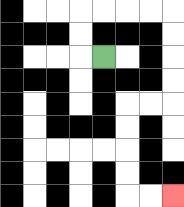{'start': '[4, 2]', 'end': '[7, 8]', 'path_directions': 'L,U,U,R,R,R,R,D,D,D,D,L,L,D,D,D,D,R,R', 'path_coordinates': '[[4, 2], [3, 2], [3, 1], [3, 0], [4, 0], [5, 0], [6, 0], [7, 0], [7, 1], [7, 2], [7, 3], [7, 4], [6, 4], [5, 4], [5, 5], [5, 6], [5, 7], [5, 8], [6, 8], [7, 8]]'}